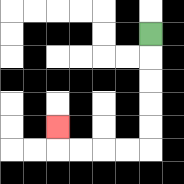{'start': '[6, 1]', 'end': '[2, 5]', 'path_directions': 'D,D,D,D,D,L,L,L,L,U', 'path_coordinates': '[[6, 1], [6, 2], [6, 3], [6, 4], [6, 5], [6, 6], [5, 6], [4, 6], [3, 6], [2, 6], [2, 5]]'}